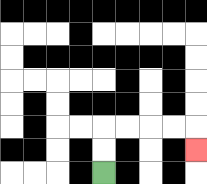{'start': '[4, 7]', 'end': '[8, 6]', 'path_directions': 'U,U,R,R,R,R,D', 'path_coordinates': '[[4, 7], [4, 6], [4, 5], [5, 5], [6, 5], [7, 5], [8, 5], [8, 6]]'}